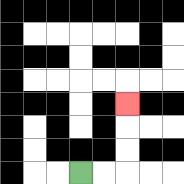{'start': '[3, 7]', 'end': '[5, 4]', 'path_directions': 'R,R,U,U,U', 'path_coordinates': '[[3, 7], [4, 7], [5, 7], [5, 6], [5, 5], [5, 4]]'}